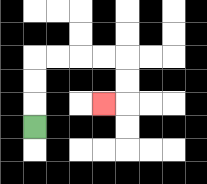{'start': '[1, 5]', 'end': '[4, 4]', 'path_directions': 'U,U,U,R,R,R,R,D,D,L', 'path_coordinates': '[[1, 5], [1, 4], [1, 3], [1, 2], [2, 2], [3, 2], [4, 2], [5, 2], [5, 3], [5, 4], [4, 4]]'}